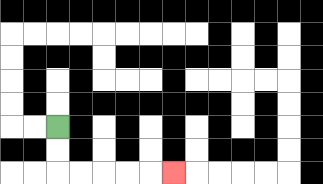{'start': '[2, 5]', 'end': '[7, 7]', 'path_directions': 'D,D,R,R,R,R,R', 'path_coordinates': '[[2, 5], [2, 6], [2, 7], [3, 7], [4, 7], [5, 7], [6, 7], [7, 7]]'}